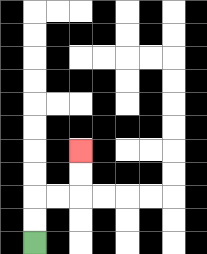{'start': '[1, 10]', 'end': '[3, 6]', 'path_directions': 'U,U,R,R,U,U', 'path_coordinates': '[[1, 10], [1, 9], [1, 8], [2, 8], [3, 8], [3, 7], [3, 6]]'}